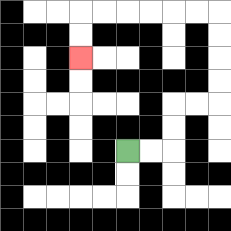{'start': '[5, 6]', 'end': '[3, 2]', 'path_directions': 'R,R,U,U,R,R,U,U,U,U,L,L,L,L,L,L,D,D', 'path_coordinates': '[[5, 6], [6, 6], [7, 6], [7, 5], [7, 4], [8, 4], [9, 4], [9, 3], [9, 2], [9, 1], [9, 0], [8, 0], [7, 0], [6, 0], [5, 0], [4, 0], [3, 0], [3, 1], [3, 2]]'}